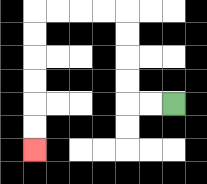{'start': '[7, 4]', 'end': '[1, 6]', 'path_directions': 'L,L,U,U,U,U,L,L,L,L,D,D,D,D,D,D', 'path_coordinates': '[[7, 4], [6, 4], [5, 4], [5, 3], [5, 2], [5, 1], [5, 0], [4, 0], [3, 0], [2, 0], [1, 0], [1, 1], [1, 2], [1, 3], [1, 4], [1, 5], [1, 6]]'}